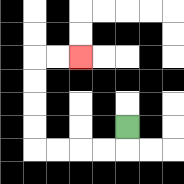{'start': '[5, 5]', 'end': '[3, 2]', 'path_directions': 'D,L,L,L,L,U,U,U,U,R,R', 'path_coordinates': '[[5, 5], [5, 6], [4, 6], [3, 6], [2, 6], [1, 6], [1, 5], [1, 4], [1, 3], [1, 2], [2, 2], [3, 2]]'}